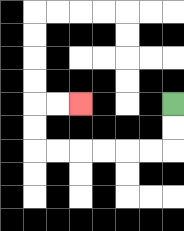{'start': '[7, 4]', 'end': '[3, 4]', 'path_directions': 'D,D,L,L,L,L,L,L,U,U,R,R', 'path_coordinates': '[[7, 4], [7, 5], [7, 6], [6, 6], [5, 6], [4, 6], [3, 6], [2, 6], [1, 6], [1, 5], [1, 4], [2, 4], [3, 4]]'}